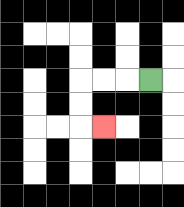{'start': '[6, 3]', 'end': '[4, 5]', 'path_directions': 'L,L,L,D,D,R', 'path_coordinates': '[[6, 3], [5, 3], [4, 3], [3, 3], [3, 4], [3, 5], [4, 5]]'}